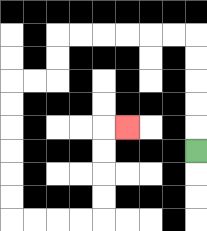{'start': '[8, 6]', 'end': '[5, 5]', 'path_directions': 'U,U,U,U,U,L,L,L,L,L,L,D,D,L,L,D,D,D,D,D,D,R,R,R,R,U,U,U,U,R', 'path_coordinates': '[[8, 6], [8, 5], [8, 4], [8, 3], [8, 2], [8, 1], [7, 1], [6, 1], [5, 1], [4, 1], [3, 1], [2, 1], [2, 2], [2, 3], [1, 3], [0, 3], [0, 4], [0, 5], [0, 6], [0, 7], [0, 8], [0, 9], [1, 9], [2, 9], [3, 9], [4, 9], [4, 8], [4, 7], [4, 6], [4, 5], [5, 5]]'}